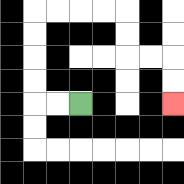{'start': '[3, 4]', 'end': '[7, 4]', 'path_directions': 'L,L,U,U,U,U,R,R,R,R,D,D,R,R,D,D', 'path_coordinates': '[[3, 4], [2, 4], [1, 4], [1, 3], [1, 2], [1, 1], [1, 0], [2, 0], [3, 0], [4, 0], [5, 0], [5, 1], [5, 2], [6, 2], [7, 2], [7, 3], [7, 4]]'}